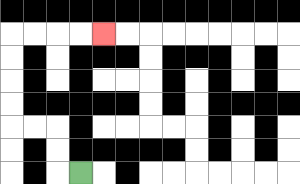{'start': '[3, 7]', 'end': '[4, 1]', 'path_directions': 'L,U,U,L,L,U,U,U,U,R,R,R,R', 'path_coordinates': '[[3, 7], [2, 7], [2, 6], [2, 5], [1, 5], [0, 5], [0, 4], [0, 3], [0, 2], [0, 1], [1, 1], [2, 1], [3, 1], [4, 1]]'}